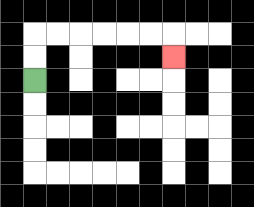{'start': '[1, 3]', 'end': '[7, 2]', 'path_directions': 'U,U,R,R,R,R,R,R,D', 'path_coordinates': '[[1, 3], [1, 2], [1, 1], [2, 1], [3, 1], [4, 1], [5, 1], [6, 1], [7, 1], [7, 2]]'}